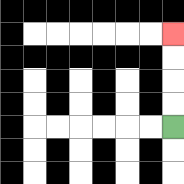{'start': '[7, 5]', 'end': '[7, 1]', 'path_directions': 'U,U,U,U', 'path_coordinates': '[[7, 5], [7, 4], [7, 3], [7, 2], [7, 1]]'}